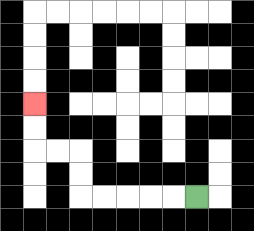{'start': '[8, 8]', 'end': '[1, 4]', 'path_directions': 'L,L,L,L,L,U,U,L,L,U,U', 'path_coordinates': '[[8, 8], [7, 8], [6, 8], [5, 8], [4, 8], [3, 8], [3, 7], [3, 6], [2, 6], [1, 6], [1, 5], [1, 4]]'}